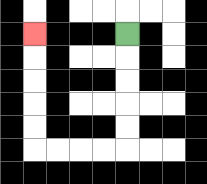{'start': '[5, 1]', 'end': '[1, 1]', 'path_directions': 'D,D,D,D,D,L,L,L,L,U,U,U,U,U', 'path_coordinates': '[[5, 1], [5, 2], [5, 3], [5, 4], [5, 5], [5, 6], [4, 6], [3, 6], [2, 6], [1, 6], [1, 5], [1, 4], [1, 3], [1, 2], [1, 1]]'}